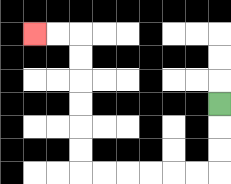{'start': '[9, 4]', 'end': '[1, 1]', 'path_directions': 'D,D,D,L,L,L,L,L,L,U,U,U,U,U,U,L,L', 'path_coordinates': '[[9, 4], [9, 5], [9, 6], [9, 7], [8, 7], [7, 7], [6, 7], [5, 7], [4, 7], [3, 7], [3, 6], [3, 5], [3, 4], [3, 3], [3, 2], [3, 1], [2, 1], [1, 1]]'}